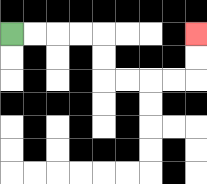{'start': '[0, 1]', 'end': '[8, 1]', 'path_directions': 'R,R,R,R,D,D,R,R,R,R,U,U', 'path_coordinates': '[[0, 1], [1, 1], [2, 1], [3, 1], [4, 1], [4, 2], [4, 3], [5, 3], [6, 3], [7, 3], [8, 3], [8, 2], [8, 1]]'}